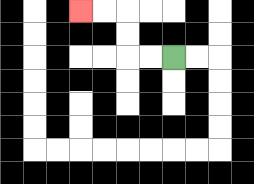{'start': '[7, 2]', 'end': '[3, 0]', 'path_directions': 'L,L,U,U,L,L', 'path_coordinates': '[[7, 2], [6, 2], [5, 2], [5, 1], [5, 0], [4, 0], [3, 0]]'}